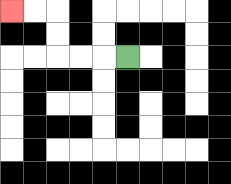{'start': '[5, 2]', 'end': '[0, 0]', 'path_directions': 'L,L,L,U,U,L,L', 'path_coordinates': '[[5, 2], [4, 2], [3, 2], [2, 2], [2, 1], [2, 0], [1, 0], [0, 0]]'}